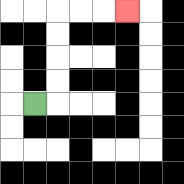{'start': '[1, 4]', 'end': '[5, 0]', 'path_directions': 'R,U,U,U,U,R,R,R', 'path_coordinates': '[[1, 4], [2, 4], [2, 3], [2, 2], [2, 1], [2, 0], [3, 0], [4, 0], [5, 0]]'}